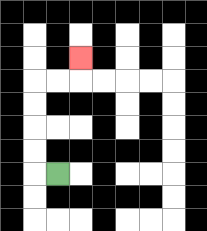{'start': '[2, 7]', 'end': '[3, 2]', 'path_directions': 'L,U,U,U,U,R,R,U', 'path_coordinates': '[[2, 7], [1, 7], [1, 6], [1, 5], [1, 4], [1, 3], [2, 3], [3, 3], [3, 2]]'}